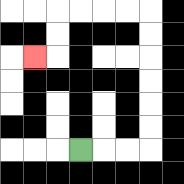{'start': '[3, 6]', 'end': '[1, 2]', 'path_directions': 'R,R,R,U,U,U,U,U,U,L,L,L,L,D,D,L', 'path_coordinates': '[[3, 6], [4, 6], [5, 6], [6, 6], [6, 5], [6, 4], [6, 3], [6, 2], [6, 1], [6, 0], [5, 0], [4, 0], [3, 0], [2, 0], [2, 1], [2, 2], [1, 2]]'}